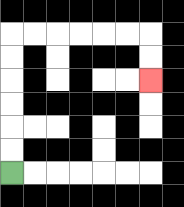{'start': '[0, 7]', 'end': '[6, 3]', 'path_directions': 'U,U,U,U,U,U,R,R,R,R,R,R,D,D', 'path_coordinates': '[[0, 7], [0, 6], [0, 5], [0, 4], [0, 3], [0, 2], [0, 1], [1, 1], [2, 1], [3, 1], [4, 1], [5, 1], [6, 1], [6, 2], [6, 3]]'}